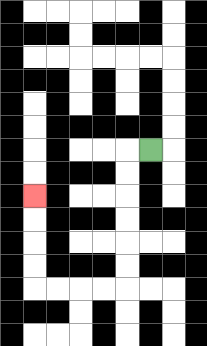{'start': '[6, 6]', 'end': '[1, 8]', 'path_directions': 'L,D,D,D,D,D,D,L,L,L,L,U,U,U,U', 'path_coordinates': '[[6, 6], [5, 6], [5, 7], [5, 8], [5, 9], [5, 10], [5, 11], [5, 12], [4, 12], [3, 12], [2, 12], [1, 12], [1, 11], [1, 10], [1, 9], [1, 8]]'}